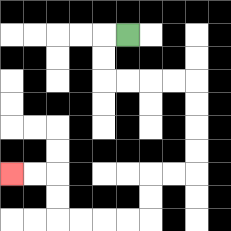{'start': '[5, 1]', 'end': '[0, 7]', 'path_directions': 'L,D,D,R,R,R,R,D,D,D,D,L,L,D,D,L,L,L,L,U,U,L,L', 'path_coordinates': '[[5, 1], [4, 1], [4, 2], [4, 3], [5, 3], [6, 3], [7, 3], [8, 3], [8, 4], [8, 5], [8, 6], [8, 7], [7, 7], [6, 7], [6, 8], [6, 9], [5, 9], [4, 9], [3, 9], [2, 9], [2, 8], [2, 7], [1, 7], [0, 7]]'}